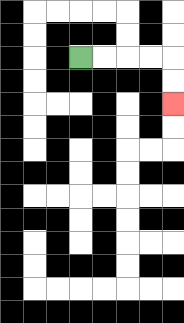{'start': '[3, 2]', 'end': '[7, 4]', 'path_directions': 'R,R,R,R,D,D', 'path_coordinates': '[[3, 2], [4, 2], [5, 2], [6, 2], [7, 2], [7, 3], [7, 4]]'}